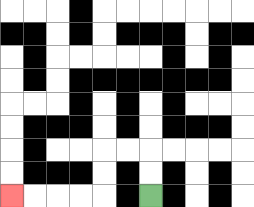{'start': '[6, 8]', 'end': '[0, 8]', 'path_directions': 'U,U,L,L,D,D,L,L,L,L', 'path_coordinates': '[[6, 8], [6, 7], [6, 6], [5, 6], [4, 6], [4, 7], [4, 8], [3, 8], [2, 8], [1, 8], [0, 8]]'}